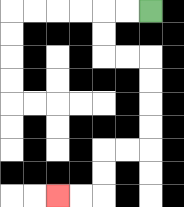{'start': '[6, 0]', 'end': '[2, 8]', 'path_directions': 'L,L,D,D,R,R,D,D,D,D,L,L,D,D,L,L', 'path_coordinates': '[[6, 0], [5, 0], [4, 0], [4, 1], [4, 2], [5, 2], [6, 2], [6, 3], [6, 4], [6, 5], [6, 6], [5, 6], [4, 6], [4, 7], [4, 8], [3, 8], [2, 8]]'}